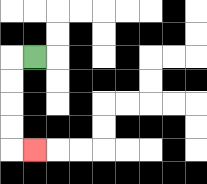{'start': '[1, 2]', 'end': '[1, 6]', 'path_directions': 'L,D,D,D,D,R', 'path_coordinates': '[[1, 2], [0, 2], [0, 3], [0, 4], [0, 5], [0, 6], [1, 6]]'}